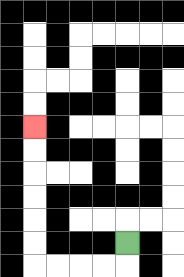{'start': '[5, 10]', 'end': '[1, 5]', 'path_directions': 'D,L,L,L,L,U,U,U,U,U,U', 'path_coordinates': '[[5, 10], [5, 11], [4, 11], [3, 11], [2, 11], [1, 11], [1, 10], [1, 9], [1, 8], [1, 7], [1, 6], [1, 5]]'}